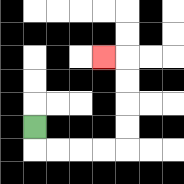{'start': '[1, 5]', 'end': '[4, 2]', 'path_directions': 'D,R,R,R,R,U,U,U,U,L', 'path_coordinates': '[[1, 5], [1, 6], [2, 6], [3, 6], [4, 6], [5, 6], [5, 5], [5, 4], [5, 3], [5, 2], [4, 2]]'}